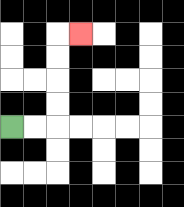{'start': '[0, 5]', 'end': '[3, 1]', 'path_directions': 'R,R,U,U,U,U,R', 'path_coordinates': '[[0, 5], [1, 5], [2, 5], [2, 4], [2, 3], [2, 2], [2, 1], [3, 1]]'}